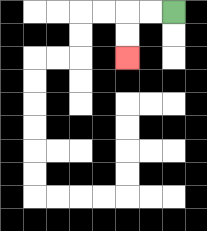{'start': '[7, 0]', 'end': '[5, 2]', 'path_directions': 'L,L,D,D', 'path_coordinates': '[[7, 0], [6, 0], [5, 0], [5, 1], [5, 2]]'}